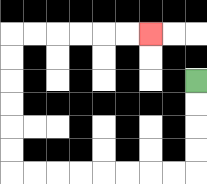{'start': '[8, 3]', 'end': '[6, 1]', 'path_directions': 'D,D,D,D,L,L,L,L,L,L,L,L,U,U,U,U,U,U,R,R,R,R,R,R', 'path_coordinates': '[[8, 3], [8, 4], [8, 5], [8, 6], [8, 7], [7, 7], [6, 7], [5, 7], [4, 7], [3, 7], [2, 7], [1, 7], [0, 7], [0, 6], [0, 5], [0, 4], [0, 3], [0, 2], [0, 1], [1, 1], [2, 1], [3, 1], [4, 1], [5, 1], [6, 1]]'}